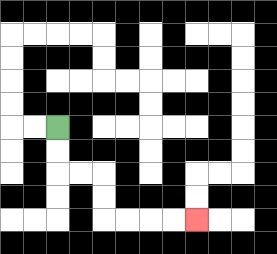{'start': '[2, 5]', 'end': '[8, 9]', 'path_directions': 'D,D,R,R,D,D,R,R,R,R', 'path_coordinates': '[[2, 5], [2, 6], [2, 7], [3, 7], [4, 7], [4, 8], [4, 9], [5, 9], [6, 9], [7, 9], [8, 9]]'}